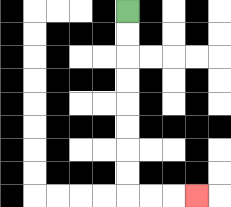{'start': '[5, 0]', 'end': '[8, 8]', 'path_directions': 'D,D,D,D,D,D,D,D,R,R,R', 'path_coordinates': '[[5, 0], [5, 1], [5, 2], [5, 3], [5, 4], [5, 5], [5, 6], [5, 7], [5, 8], [6, 8], [7, 8], [8, 8]]'}